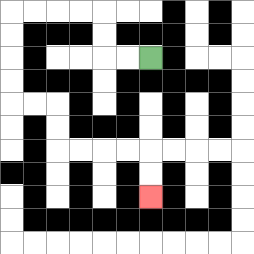{'start': '[6, 2]', 'end': '[6, 8]', 'path_directions': 'L,L,U,U,L,L,L,L,D,D,D,D,R,R,D,D,R,R,R,R,D,D', 'path_coordinates': '[[6, 2], [5, 2], [4, 2], [4, 1], [4, 0], [3, 0], [2, 0], [1, 0], [0, 0], [0, 1], [0, 2], [0, 3], [0, 4], [1, 4], [2, 4], [2, 5], [2, 6], [3, 6], [4, 6], [5, 6], [6, 6], [6, 7], [6, 8]]'}